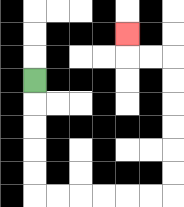{'start': '[1, 3]', 'end': '[5, 1]', 'path_directions': 'D,D,D,D,D,R,R,R,R,R,R,U,U,U,U,U,U,L,L,U', 'path_coordinates': '[[1, 3], [1, 4], [1, 5], [1, 6], [1, 7], [1, 8], [2, 8], [3, 8], [4, 8], [5, 8], [6, 8], [7, 8], [7, 7], [7, 6], [7, 5], [7, 4], [7, 3], [7, 2], [6, 2], [5, 2], [5, 1]]'}